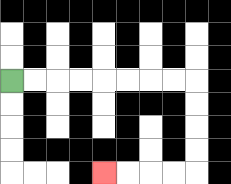{'start': '[0, 3]', 'end': '[4, 7]', 'path_directions': 'R,R,R,R,R,R,R,R,D,D,D,D,L,L,L,L', 'path_coordinates': '[[0, 3], [1, 3], [2, 3], [3, 3], [4, 3], [5, 3], [6, 3], [7, 3], [8, 3], [8, 4], [8, 5], [8, 6], [8, 7], [7, 7], [6, 7], [5, 7], [4, 7]]'}